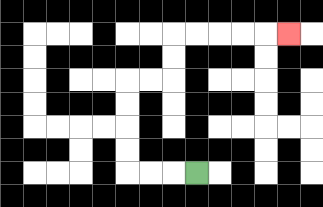{'start': '[8, 7]', 'end': '[12, 1]', 'path_directions': 'L,L,L,U,U,U,U,R,R,U,U,R,R,R,R,R', 'path_coordinates': '[[8, 7], [7, 7], [6, 7], [5, 7], [5, 6], [5, 5], [5, 4], [5, 3], [6, 3], [7, 3], [7, 2], [7, 1], [8, 1], [9, 1], [10, 1], [11, 1], [12, 1]]'}